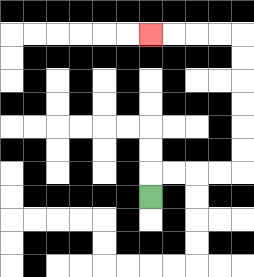{'start': '[6, 8]', 'end': '[6, 1]', 'path_directions': 'U,R,R,R,R,U,U,U,U,U,U,L,L,L,L', 'path_coordinates': '[[6, 8], [6, 7], [7, 7], [8, 7], [9, 7], [10, 7], [10, 6], [10, 5], [10, 4], [10, 3], [10, 2], [10, 1], [9, 1], [8, 1], [7, 1], [6, 1]]'}